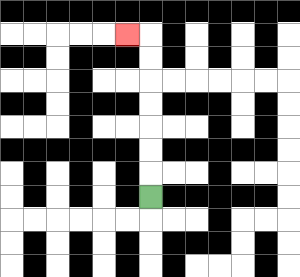{'start': '[6, 8]', 'end': '[5, 1]', 'path_directions': 'U,U,U,U,U,U,U,L', 'path_coordinates': '[[6, 8], [6, 7], [6, 6], [6, 5], [6, 4], [6, 3], [6, 2], [6, 1], [5, 1]]'}